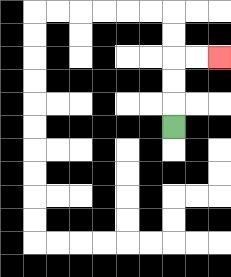{'start': '[7, 5]', 'end': '[9, 2]', 'path_directions': 'U,U,U,R,R', 'path_coordinates': '[[7, 5], [7, 4], [7, 3], [7, 2], [8, 2], [9, 2]]'}